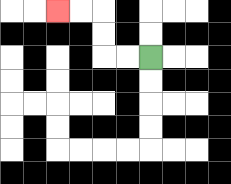{'start': '[6, 2]', 'end': '[2, 0]', 'path_directions': 'L,L,U,U,L,L', 'path_coordinates': '[[6, 2], [5, 2], [4, 2], [4, 1], [4, 0], [3, 0], [2, 0]]'}